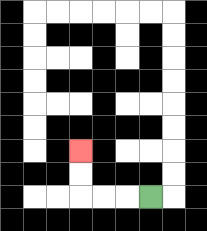{'start': '[6, 8]', 'end': '[3, 6]', 'path_directions': 'L,L,L,U,U', 'path_coordinates': '[[6, 8], [5, 8], [4, 8], [3, 8], [3, 7], [3, 6]]'}